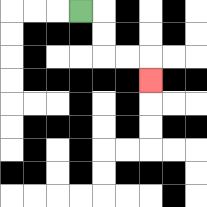{'start': '[3, 0]', 'end': '[6, 3]', 'path_directions': 'R,D,D,R,R,D', 'path_coordinates': '[[3, 0], [4, 0], [4, 1], [4, 2], [5, 2], [6, 2], [6, 3]]'}